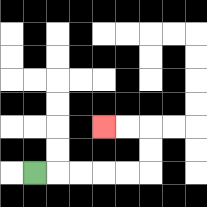{'start': '[1, 7]', 'end': '[4, 5]', 'path_directions': 'R,R,R,R,R,U,U,L,L', 'path_coordinates': '[[1, 7], [2, 7], [3, 7], [4, 7], [5, 7], [6, 7], [6, 6], [6, 5], [5, 5], [4, 5]]'}